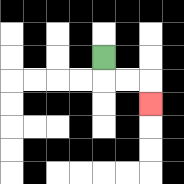{'start': '[4, 2]', 'end': '[6, 4]', 'path_directions': 'D,R,R,D', 'path_coordinates': '[[4, 2], [4, 3], [5, 3], [6, 3], [6, 4]]'}